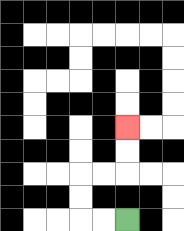{'start': '[5, 9]', 'end': '[5, 5]', 'path_directions': 'L,L,U,U,R,R,U,U', 'path_coordinates': '[[5, 9], [4, 9], [3, 9], [3, 8], [3, 7], [4, 7], [5, 7], [5, 6], [5, 5]]'}